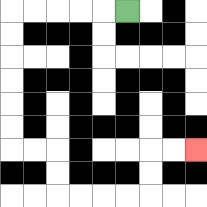{'start': '[5, 0]', 'end': '[8, 6]', 'path_directions': 'L,L,L,L,L,D,D,D,D,D,D,R,R,D,D,R,R,R,R,U,U,R,R', 'path_coordinates': '[[5, 0], [4, 0], [3, 0], [2, 0], [1, 0], [0, 0], [0, 1], [0, 2], [0, 3], [0, 4], [0, 5], [0, 6], [1, 6], [2, 6], [2, 7], [2, 8], [3, 8], [4, 8], [5, 8], [6, 8], [6, 7], [6, 6], [7, 6], [8, 6]]'}